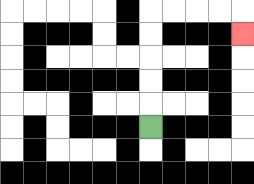{'start': '[6, 5]', 'end': '[10, 1]', 'path_directions': 'U,U,U,U,U,R,R,R,R,D', 'path_coordinates': '[[6, 5], [6, 4], [6, 3], [6, 2], [6, 1], [6, 0], [7, 0], [8, 0], [9, 0], [10, 0], [10, 1]]'}